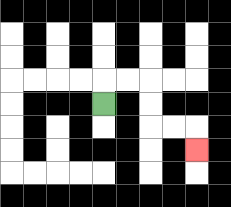{'start': '[4, 4]', 'end': '[8, 6]', 'path_directions': 'U,R,R,D,D,R,R,D', 'path_coordinates': '[[4, 4], [4, 3], [5, 3], [6, 3], [6, 4], [6, 5], [7, 5], [8, 5], [8, 6]]'}